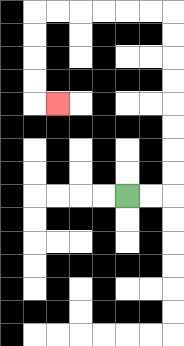{'start': '[5, 8]', 'end': '[2, 4]', 'path_directions': 'R,R,U,U,U,U,U,U,U,U,L,L,L,L,L,L,D,D,D,D,R', 'path_coordinates': '[[5, 8], [6, 8], [7, 8], [7, 7], [7, 6], [7, 5], [7, 4], [7, 3], [7, 2], [7, 1], [7, 0], [6, 0], [5, 0], [4, 0], [3, 0], [2, 0], [1, 0], [1, 1], [1, 2], [1, 3], [1, 4], [2, 4]]'}